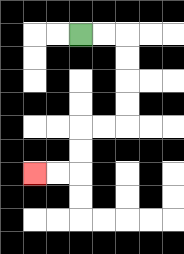{'start': '[3, 1]', 'end': '[1, 7]', 'path_directions': 'R,R,D,D,D,D,L,L,D,D,L,L', 'path_coordinates': '[[3, 1], [4, 1], [5, 1], [5, 2], [5, 3], [5, 4], [5, 5], [4, 5], [3, 5], [3, 6], [3, 7], [2, 7], [1, 7]]'}